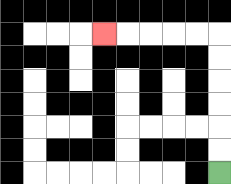{'start': '[9, 7]', 'end': '[4, 1]', 'path_directions': 'U,U,U,U,U,U,L,L,L,L,L', 'path_coordinates': '[[9, 7], [9, 6], [9, 5], [9, 4], [9, 3], [9, 2], [9, 1], [8, 1], [7, 1], [6, 1], [5, 1], [4, 1]]'}